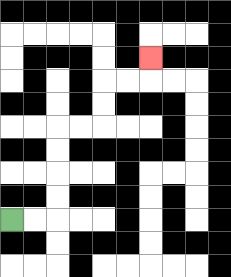{'start': '[0, 9]', 'end': '[6, 2]', 'path_directions': 'R,R,U,U,U,U,R,R,U,U,R,R,U', 'path_coordinates': '[[0, 9], [1, 9], [2, 9], [2, 8], [2, 7], [2, 6], [2, 5], [3, 5], [4, 5], [4, 4], [4, 3], [5, 3], [6, 3], [6, 2]]'}